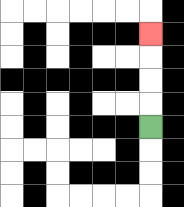{'start': '[6, 5]', 'end': '[6, 1]', 'path_directions': 'U,U,U,U', 'path_coordinates': '[[6, 5], [6, 4], [6, 3], [6, 2], [6, 1]]'}